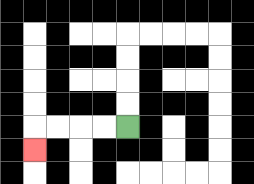{'start': '[5, 5]', 'end': '[1, 6]', 'path_directions': 'L,L,L,L,D', 'path_coordinates': '[[5, 5], [4, 5], [3, 5], [2, 5], [1, 5], [1, 6]]'}